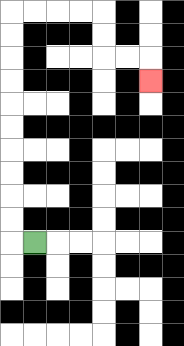{'start': '[1, 10]', 'end': '[6, 3]', 'path_directions': 'L,U,U,U,U,U,U,U,U,U,U,R,R,R,R,D,D,R,R,D', 'path_coordinates': '[[1, 10], [0, 10], [0, 9], [0, 8], [0, 7], [0, 6], [0, 5], [0, 4], [0, 3], [0, 2], [0, 1], [0, 0], [1, 0], [2, 0], [3, 0], [4, 0], [4, 1], [4, 2], [5, 2], [6, 2], [6, 3]]'}